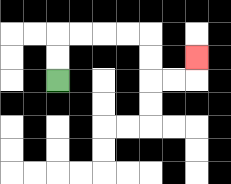{'start': '[2, 3]', 'end': '[8, 2]', 'path_directions': 'U,U,R,R,R,R,D,D,R,R,U', 'path_coordinates': '[[2, 3], [2, 2], [2, 1], [3, 1], [4, 1], [5, 1], [6, 1], [6, 2], [6, 3], [7, 3], [8, 3], [8, 2]]'}